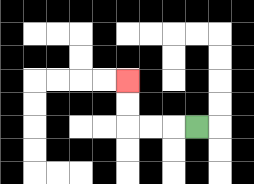{'start': '[8, 5]', 'end': '[5, 3]', 'path_directions': 'L,L,L,U,U', 'path_coordinates': '[[8, 5], [7, 5], [6, 5], [5, 5], [5, 4], [5, 3]]'}